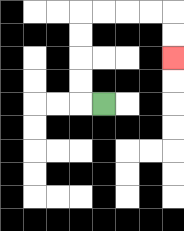{'start': '[4, 4]', 'end': '[7, 2]', 'path_directions': 'L,U,U,U,U,R,R,R,R,D,D', 'path_coordinates': '[[4, 4], [3, 4], [3, 3], [3, 2], [3, 1], [3, 0], [4, 0], [5, 0], [6, 0], [7, 0], [7, 1], [7, 2]]'}